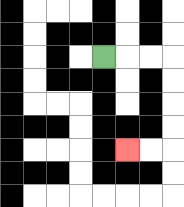{'start': '[4, 2]', 'end': '[5, 6]', 'path_directions': 'R,R,R,D,D,D,D,L,L', 'path_coordinates': '[[4, 2], [5, 2], [6, 2], [7, 2], [7, 3], [7, 4], [7, 5], [7, 6], [6, 6], [5, 6]]'}